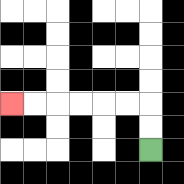{'start': '[6, 6]', 'end': '[0, 4]', 'path_directions': 'U,U,L,L,L,L,L,L', 'path_coordinates': '[[6, 6], [6, 5], [6, 4], [5, 4], [4, 4], [3, 4], [2, 4], [1, 4], [0, 4]]'}